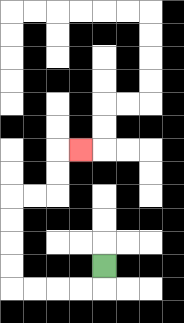{'start': '[4, 11]', 'end': '[3, 6]', 'path_directions': 'D,L,L,L,L,U,U,U,U,R,R,U,U,R', 'path_coordinates': '[[4, 11], [4, 12], [3, 12], [2, 12], [1, 12], [0, 12], [0, 11], [0, 10], [0, 9], [0, 8], [1, 8], [2, 8], [2, 7], [2, 6], [3, 6]]'}